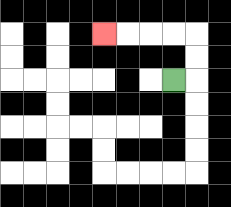{'start': '[7, 3]', 'end': '[4, 1]', 'path_directions': 'R,U,U,L,L,L,L', 'path_coordinates': '[[7, 3], [8, 3], [8, 2], [8, 1], [7, 1], [6, 1], [5, 1], [4, 1]]'}